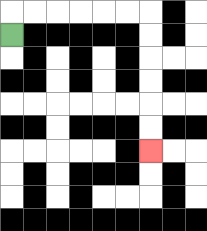{'start': '[0, 1]', 'end': '[6, 6]', 'path_directions': 'U,R,R,R,R,R,R,D,D,D,D,D,D', 'path_coordinates': '[[0, 1], [0, 0], [1, 0], [2, 0], [3, 0], [4, 0], [5, 0], [6, 0], [6, 1], [6, 2], [6, 3], [6, 4], [6, 5], [6, 6]]'}